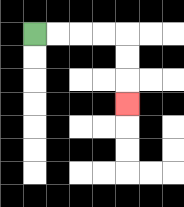{'start': '[1, 1]', 'end': '[5, 4]', 'path_directions': 'R,R,R,R,D,D,D', 'path_coordinates': '[[1, 1], [2, 1], [3, 1], [4, 1], [5, 1], [5, 2], [5, 3], [5, 4]]'}